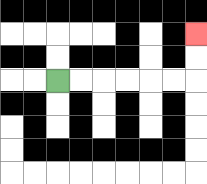{'start': '[2, 3]', 'end': '[8, 1]', 'path_directions': 'R,R,R,R,R,R,U,U', 'path_coordinates': '[[2, 3], [3, 3], [4, 3], [5, 3], [6, 3], [7, 3], [8, 3], [8, 2], [8, 1]]'}